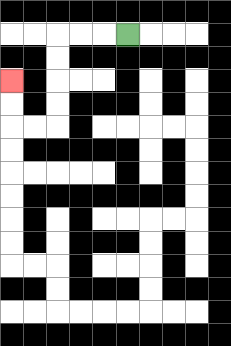{'start': '[5, 1]', 'end': '[0, 3]', 'path_directions': 'L,L,L,D,D,D,D,L,L,U,U', 'path_coordinates': '[[5, 1], [4, 1], [3, 1], [2, 1], [2, 2], [2, 3], [2, 4], [2, 5], [1, 5], [0, 5], [0, 4], [0, 3]]'}